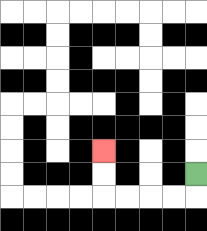{'start': '[8, 7]', 'end': '[4, 6]', 'path_directions': 'D,L,L,L,L,U,U', 'path_coordinates': '[[8, 7], [8, 8], [7, 8], [6, 8], [5, 8], [4, 8], [4, 7], [4, 6]]'}